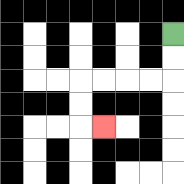{'start': '[7, 1]', 'end': '[4, 5]', 'path_directions': 'D,D,L,L,L,L,D,D,R', 'path_coordinates': '[[7, 1], [7, 2], [7, 3], [6, 3], [5, 3], [4, 3], [3, 3], [3, 4], [3, 5], [4, 5]]'}